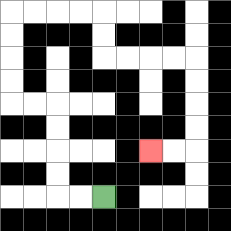{'start': '[4, 8]', 'end': '[6, 6]', 'path_directions': 'L,L,U,U,U,U,L,L,U,U,U,U,R,R,R,R,D,D,R,R,R,R,D,D,D,D,L,L', 'path_coordinates': '[[4, 8], [3, 8], [2, 8], [2, 7], [2, 6], [2, 5], [2, 4], [1, 4], [0, 4], [0, 3], [0, 2], [0, 1], [0, 0], [1, 0], [2, 0], [3, 0], [4, 0], [4, 1], [4, 2], [5, 2], [6, 2], [7, 2], [8, 2], [8, 3], [8, 4], [8, 5], [8, 6], [7, 6], [6, 6]]'}